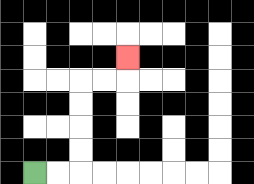{'start': '[1, 7]', 'end': '[5, 2]', 'path_directions': 'R,R,U,U,U,U,R,R,U', 'path_coordinates': '[[1, 7], [2, 7], [3, 7], [3, 6], [3, 5], [3, 4], [3, 3], [4, 3], [5, 3], [5, 2]]'}